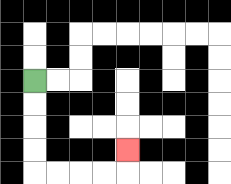{'start': '[1, 3]', 'end': '[5, 6]', 'path_directions': 'D,D,D,D,R,R,R,R,U', 'path_coordinates': '[[1, 3], [1, 4], [1, 5], [1, 6], [1, 7], [2, 7], [3, 7], [4, 7], [5, 7], [5, 6]]'}